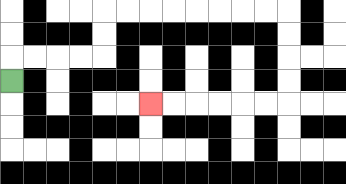{'start': '[0, 3]', 'end': '[6, 4]', 'path_directions': 'U,R,R,R,R,U,U,R,R,R,R,R,R,R,R,D,D,D,D,L,L,L,L,L,L', 'path_coordinates': '[[0, 3], [0, 2], [1, 2], [2, 2], [3, 2], [4, 2], [4, 1], [4, 0], [5, 0], [6, 0], [7, 0], [8, 0], [9, 0], [10, 0], [11, 0], [12, 0], [12, 1], [12, 2], [12, 3], [12, 4], [11, 4], [10, 4], [9, 4], [8, 4], [7, 4], [6, 4]]'}